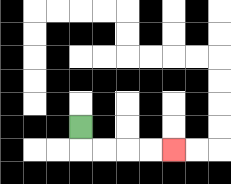{'start': '[3, 5]', 'end': '[7, 6]', 'path_directions': 'D,R,R,R,R', 'path_coordinates': '[[3, 5], [3, 6], [4, 6], [5, 6], [6, 6], [7, 6]]'}